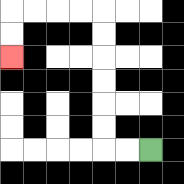{'start': '[6, 6]', 'end': '[0, 2]', 'path_directions': 'L,L,U,U,U,U,U,U,L,L,L,L,D,D', 'path_coordinates': '[[6, 6], [5, 6], [4, 6], [4, 5], [4, 4], [4, 3], [4, 2], [4, 1], [4, 0], [3, 0], [2, 0], [1, 0], [0, 0], [0, 1], [0, 2]]'}